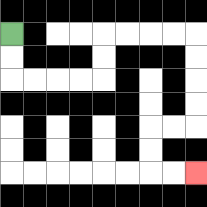{'start': '[0, 1]', 'end': '[8, 7]', 'path_directions': 'D,D,R,R,R,R,U,U,R,R,R,R,D,D,D,D,L,L,D,D,R,R', 'path_coordinates': '[[0, 1], [0, 2], [0, 3], [1, 3], [2, 3], [3, 3], [4, 3], [4, 2], [4, 1], [5, 1], [6, 1], [7, 1], [8, 1], [8, 2], [8, 3], [8, 4], [8, 5], [7, 5], [6, 5], [6, 6], [6, 7], [7, 7], [8, 7]]'}